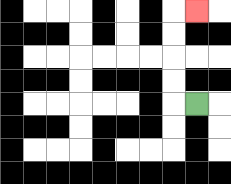{'start': '[8, 4]', 'end': '[8, 0]', 'path_directions': 'L,U,U,U,U,R', 'path_coordinates': '[[8, 4], [7, 4], [7, 3], [7, 2], [7, 1], [7, 0], [8, 0]]'}